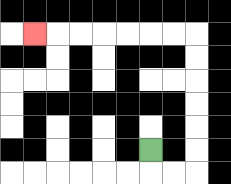{'start': '[6, 6]', 'end': '[1, 1]', 'path_directions': 'D,R,R,U,U,U,U,U,U,L,L,L,L,L,L,L', 'path_coordinates': '[[6, 6], [6, 7], [7, 7], [8, 7], [8, 6], [8, 5], [8, 4], [8, 3], [8, 2], [8, 1], [7, 1], [6, 1], [5, 1], [4, 1], [3, 1], [2, 1], [1, 1]]'}